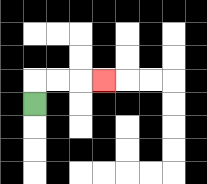{'start': '[1, 4]', 'end': '[4, 3]', 'path_directions': 'U,R,R,R', 'path_coordinates': '[[1, 4], [1, 3], [2, 3], [3, 3], [4, 3]]'}